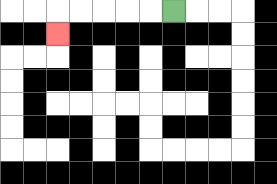{'start': '[7, 0]', 'end': '[2, 1]', 'path_directions': 'L,L,L,L,L,D', 'path_coordinates': '[[7, 0], [6, 0], [5, 0], [4, 0], [3, 0], [2, 0], [2, 1]]'}